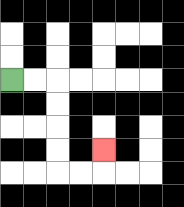{'start': '[0, 3]', 'end': '[4, 6]', 'path_directions': 'R,R,D,D,D,D,R,R,U', 'path_coordinates': '[[0, 3], [1, 3], [2, 3], [2, 4], [2, 5], [2, 6], [2, 7], [3, 7], [4, 7], [4, 6]]'}